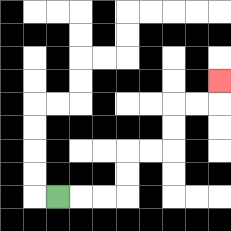{'start': '[2, 8]', 'end': '[9, 3]', 'path_directions': 'R,R,R,U,U,R,R,U,U,R,R,U', 'path_coordinates': '[[2, 8], [3, 8], [4, 8], [5, 8], [5, 7], [5, 6], [6, 6], [7, 6], [7, 5], [7, 4], [8, 4], [9, 4], [9, 3]]'}